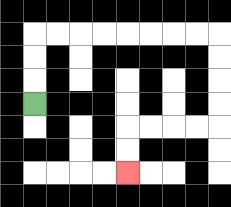{'start': '[1, 4]', 'end': '[5, 7]', 'path_directions': 'U,U,U,R,R,R,R,R,R,R,R,D,D,D,D,L,L,L,L,D,D', 'path_coordinates': '[[1, 4], [1, 3], [1, 2], [1, 1], [2, 1], [3, 1], [4, 1], [5, 1], [6, 1], [7, 1], [8, 1], [9, 1], [9, 2], [9, 3], [9, 4], [9, 5], [8, 5], [7, 5], [6, 5], [5, 5], [5, 6], [5, 7]]'}